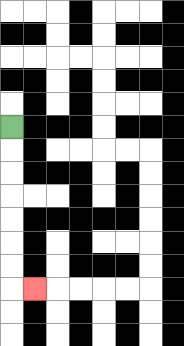{'start': '[0, 5]', 'end': '[1, 12]', 'path_directions': 'D,D,D,D,D,D,D,R', 'path_coordinates': '[[0, 5], [0, 6], [0, 7], [0, 8], [0, 9], [0, 10], [0, 11], [0, 12], [1, 12]]'}